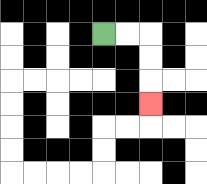{'start': '[4, 1]', 'end': '[6, 4]', 'path_directions': 'R,R,D,D,D', 'path_coordinates': '[[4, 1], [5, 1], [6, 1], [6, 2], [6, 3], [6, 4]]'}